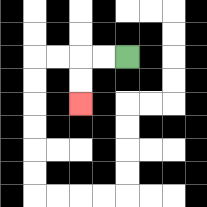{'start': '[5, 2]', 'end': '[3, 4]', 'path_directions': 'L,L,D,D', 'path_coordinates': '[[5, 2], [4, 2], [3, 2], [3, 3], [3, 4]]'}